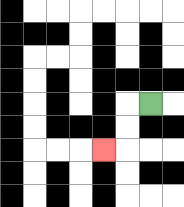{'start': '[6, 4]', 'end': '[4, 6]', 'path_directions': 'L,D,D,L', 'path_coordinates': '[[6, 4], [5, 4], [5, 5], [5, 6], [4, 6]]'}